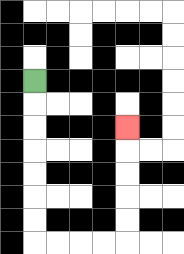{'start': '[1, 3]', 'end': '[5, 5]', 'path_directions': 'D,D,D,D,D,D,D,R,R,R,R,U,U,U,U,U', 'path_coordinates': '[[1, 3], [1, 4], [1, 5], [1, 6], [1, 7], [1, 8], [1, 9], [1, 10], [2, 10], [3, 10], [4, 10], [5, 10], [5, 9], [5, 8], [5, 7], [5, 6], [5, 5]]'}